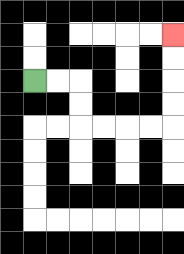{'start': '[1, 3]', 'end': '[7, 1]', 'path_directions': 'R,R,D,D,R,R,R,R,U,U,U,U', 'path_coordinates': '[[1, 3], [2, 3], [3, 3], [3, 4], [3, 5], [4, 5], [5, 5], [6, 5], [7, 5], [7, 4], [7, 3], [7, 2], [7, 1]]'}